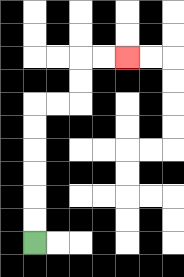{'start': '[1, 10]', 'end': '[5, 2]', 'path_directions': 'U,U,U,U,U,U,R,R,U,U,R,R', 'path_coordinates': '[[1, 10], [1, 9], [1, 8], [1, 7], [1, 6], [1, 5], [1, 4], [2, 4], [3, 4], [3, 3], [3, 2], [4, 2], [5, 2]]'}